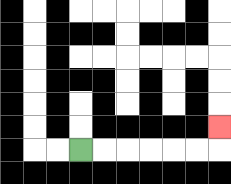{'start': '[3, 6]', 'end': '[9, 5]', 'path_directions': 'R,R,R,R,R,R,U', 'path_coordinates': '[[3, 6], [4, 6], [5, 6], [6, 6], [7, 6], [8, 6], [9, 6], [9, 5]]'}